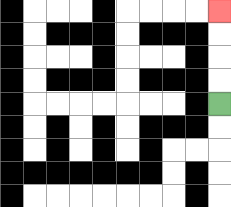{'start': '[9, 4]', 'end': '[9, 0]', 'path_directions': 'U,U,U,U', 'path_coordinates': '[[9, 4], [9, 3], [9, 2], [9, 1], [9, 0]]'}